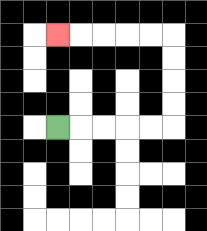{'start': '[2, 5]', 'end': '[2, 1]', 'path_directions': 'R,R,R,R,R,U,U,U,U,L,L,L,L,L', 'path_coordinates': '[[2, 5], [3, 5], [4, 5], [5, 5], [6, 5], [7, 5], [7, 4], [7, 3], [7, 2], [7, 1], [6, 1], [5, 1], [4, 1], [3, 1], [2, 1]]'}